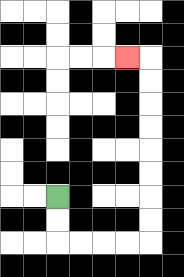{'start': '[2, 8]', 'end': '[5, 2]', 'path_directions': 'D,D,R,R,R,R,U,U,U,U,U,U,U,U,L', 'path_coordinates': '[[2, 8], [2, 9], [2, 10], [3, 10], [4, 10], [5, 10], [6, 10], [6, 9], [6, 8], [6, 7], [6, 6], [6, 5], [6, 4], [6, 3], [6, 2], [5, 2]]'}